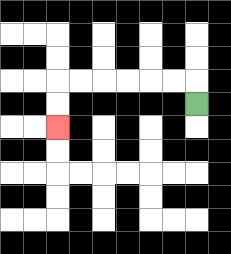{'start': '[8, 4]', 'end': '[2, 5]', 'path_directions': 'U,L,L,L,L,L,L,D,D', 'path_coordinates': '[[8, 4], [8, 3], [7, 3], [6, 3], [5, 3], [4, 3], [3, 3], [2, 3], [2, 4], [2, 5]]'}